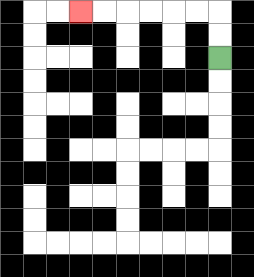{'start': '[9, 2]', 'end': '[3, 0]', 'path_directions': 'U,U,L,L,L,L,L,L', 'path_coordinates': '[[9, 2], [9, 1], [9, 0], [8, 0], [7, 0], [6, 0], [5, 0], [4, 0], [3, 0]]'}